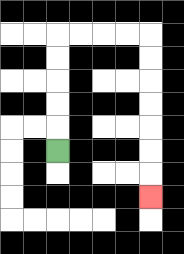{'start': '[2, 6]', 'end': '[6, 8]', 'path_directions': 'U,U,U,U,U,R,R,R,R,D,D,D,D,D,D,D', 'path_coordinates': '[[2, 6], [2, 5], [2, 4], [2, 3], [2, 2], [2, 1], [3, 1], [4, 1], [5, 1], [6, 1], [6, 2], [6, 3], [6, 4], [6, 5], [6, 6], [6, 7], [6, 8]]'}